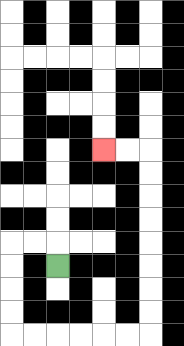{'start': '[2, 11]', 'end': '[4, 6]', 'path_directions': 'U,L,L,D,D,D,D,R,R,R,R,R,R,U,U,U,U,U,U,U,U,L,L', 'path_coordinates': '[[2, 11], [2, 10], [1, 10], [0, 10], [0, 11], [0, 12], [0, 13], [0, 14], [1, 14], [2, 14], [3, 14], [4, 14], [5, 14], [6, 14], [6, 13], [6, 12], [6, 11], [6, 10], [6, 9], [6, 8], [6, 7], [6, 6], [5, 6], [4, 6]]'}